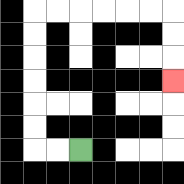{'start': '[3, 6]', 'end': '[7, 3]', 'path_directions': 'L,L,U,U,U,U,U,U,R,R,R,R,R,R,D,D,D', 'path_coordinates': '[[3, 6], [2, 6], [1, 6], [1, 5], [1, 4], [1, 3], [1, 2], [1, 1], [1, 0], [2, 0], [3, 0], [4, 0], [5, 0], [6, 0], [7, 0], [7, 1], [7, 2], [7, 3]]'}